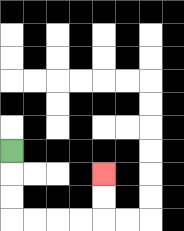{'start': '[0, 6]', 'end': '[4, 7]', 'path_directions': 'D,D,D,R,R,R,R,U,U', 'path_coordinates': '[[0, 6], [0, 7], [0, 8], [0, 9], [1, 9], [2, 9], [3, 9], [4, 9], [4, 8], [4, 7]]'}